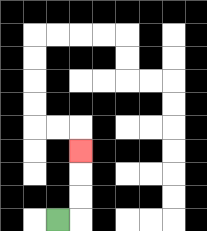{'start': '[2, 9]', 'end': '[3, 6]', 'path_directions': 'R,U,U,U', 'path_coordinates': '[[2, 9], [3, 9], [3, 8], [3, 7], [3, 6]]'}